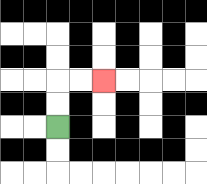{'start': '[2, 5]', 'end': '[4, 3]', 'path_directions': 'U,U,R,R', 'path_coordinates': '[[2, 5], [2, 4], [2, 3], [3, 3], [4, 3]]'}